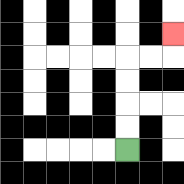{'start': '[5, 6]', 'end': '[7, 1]', 'path_directions': 'U,U,U,U,R,R,U', 'path_coordinates': '[[5, 6], [5, 5], [5, 4], [5, 3], [5, 2], [6, 2], [7, 2], [7, 1]]'}